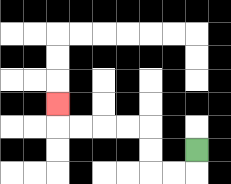{'start': '[8, 6]', 'end': '[2, 4]', 'path_directions': 'D,L,L,U,U,L,L,L,L,U', 'path_coordinates': '[[8, 6], [8, 7], [7, 7], [6, 7], [6, 6], [6, 5], [5, 5], [4, 5], [3, 5], [2, 5], [2, 4]]'}